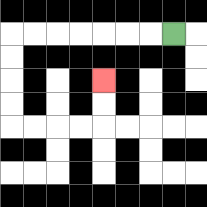{'start': '[7, 1]', 'end': '[4, 3]', 'path_directions': 'L,L,L,L,L,L,L,D,D,D,D,R,R,R,R,U,U', 'path_coordinates': '[[7, 1], [6, 1], [5, 1], [4, 1], [3, 1], [2, 1], [1, 1], [0, 1], [0, 2], [0, 3], [0, 4], [0, 5], [1, 5], [2, 5], [3, 5], [4, 5], [4, 4], [4, 3]]'}